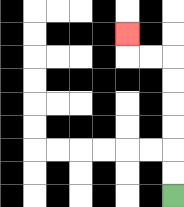{'start': '[7, 8]', 'end': '[5, 1]', 'path_directions': 'U,U,U,U,U,U,L,L,U', 'path_coordinates': '[[7, 8], [7, 7], [7, 6], [7, 5], [7, 4], [7, 3], [7, 2], [6, 2], [5, 2], [5, 1]]'}